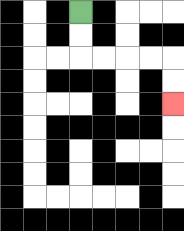{'start': '[3, 0]', 'end': '[7, 4]', 'path_directions': 'D,D,R,R,R,R,D,D', 'path_coordinates': '[[3, 0], [3, 1], [3, 2], [4, 2], [5, 2], [6, 2], [7, 2], [7, 3], [7, 4]]'}